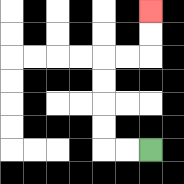{'start': '[6, 6]', 'end': '[6, 0]', 'path_directions': 'L,L,U,U,U,U,R,R,U,U', 'path_coordinates': '[[6, 6], [5, 6], [4, 6], [4, 5], [4, 4], [4, 3], [4, 2], [5, 2], [6, 2], [6, 1], [6, 0]]'}